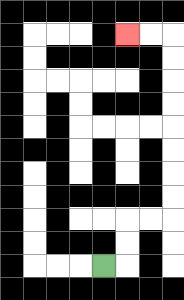{'start': '[4, 11]', 'end': '[5, 1]', 'path_directions': 'R,U,U,R,R,U,U,U,U,U,U,U,U,L,L', 'path_coordinates': '[[4, 11], [5, 11], [5, 10], [5, 9], [6, 9], [7, 9], [7, 8], [7, 7], [7, 6], [7, 5], [7, 4], [7, 3], [7, 2], [7, 1], [6, 1], [5, 1]]'}